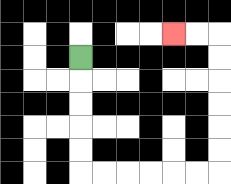{'start': '[3, 2]', 'end': '[7, 1]', 'path_directions': 'D,D,D,D,D,R,R,R,R,R,R,U,U,U,U,U,U,L,L', 'path_coordinates': '[[3, 2], [3, 3], [3, 4], [3, 5], [3, 6], [3, 7], [4, 7], [5, 7], [6, 7], [7, 7], [8, 7], [9, 7], [9, 6], [9, 5], [9, 4], [9, 3], [9, 2], [9, 1], [8, 1], [7, 1]]'}